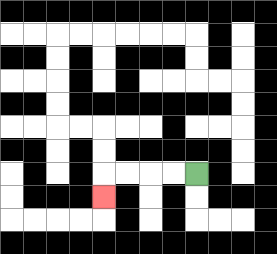{'start': '[8, 7]', 'end': '[4, 8]', 'path_directions': 'L,L,L,L,D', 'path_coordinates': '[[8, 7], [7, 7], [6, 7], [5, 7], [4, 7], [4, 8]]'}